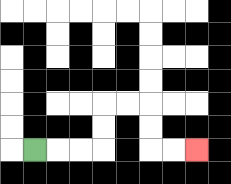{'start': '[1, 6]', 'end': '[8, 6]', 'path_directions': 'R,R,R,U,U,R,R,D,D,R,R', 'path_coordinates': '[[1, 6], [2, 6], [3, 6], [4, 6], [4, 5], [4, 4], [5, 4], [6, 4], [6, 5], [6, 6], [7, 6], [8, 6]]'}